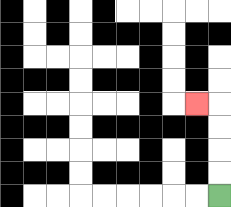{'start': '[9, 8]', 'end': '[8, 4]', 'path_directions': 'U,U,U,U,L', 'path_coordinates': '[[9, 8], [9, 7], [9, 6], [9, 5], [9, 4], [8, 4]]'}